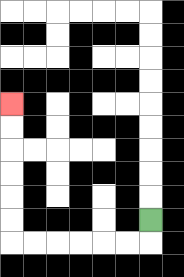{'start': '[6, 9]', 'end': '[0, 4]', 'path_directions': 'D,L,L,L,L,L,L,U,U,U,U,U,U', 'path_coordinates': '[[6, 9], [6, 10], [5, 10], [4, 10], [3, 10], [2, 10], [1, 10], [0, 10], [0, 9], [0, 8], [0, 7], [0, 6], [0, 5], [0, 4]]'}